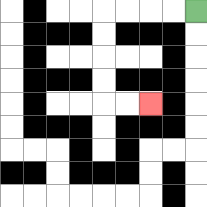{'start': '[8, 0]', 'end': '[6, 4]', 'path_directions': 'L,L,L,L,D,D,D,D,R,R', 'path_coordinates': '[[8, 0], [7, 0], [6, 0], [5, 0], [4, 0], [4, 1], [4, 2], [4, 3], [4, 4], [5, 4], [6, 4]]'}